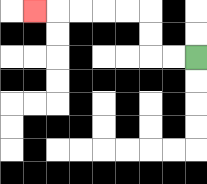{'start': '[8, 2]', 'end': '[1, 0]', 'path_directions': 'L,L,U,U,L,L,L,L,L', 'path_coordinates': '[[8, 2], [7, 2], [6, 2], [6, 1], [6, 0], [5, 0], [4, 0], [3, 0], [2, 0], [1, 0]]'}